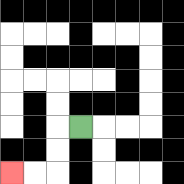{'start': '[3, 5]', 'end': '[0, 7]', 'path_directions': 'L,D,D,L,L', 'path_coordinates': '[[3, 5], [2, 5], [2, 6], [2, 7], [1, 7], [0, 7]]'}